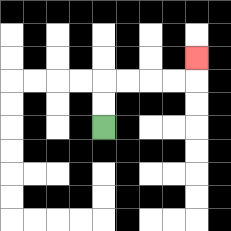{'start': '[4, 5]', 'end': '[8, 2]', 'path_directions': 'U,U,R,R,R,R,U', 'path_coordinates': '[[4, 5], [4, 4], [4, 3], [5, 3], [6, 3], [7, 3], [8, 3], [8, 2]]'}